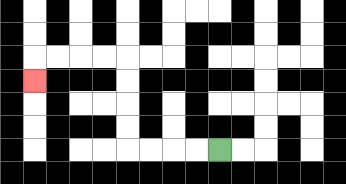{'start': '[9, 6]', 'end': '[1, 3]', 'path_directions': 'L,L,L,L,U,U,U,U,L,L,L,L,D', 'path_coordinates': '[[9, 6], [8, 6], [7, 6], [6, 6], [5, 6], [5, 5], [5, 4], [5, 3], [5, 2], [4, 2], [3, 2], [2, 2], [1, 2], [1, 3]]'}